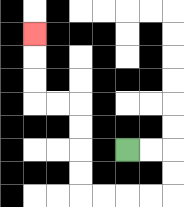{'start': '[5, 6]', 'end': '[1, 1]', 'path_directions': 'R,R,D,D,L,L,L,L,U,U,U,U,L,L,U,U,U', 'path_coordinates': '[[5, 6], [6, 6], [7, 6], [7, 7], [7, 8], [6, 8], [5, 8], [4, 8], [3, 8], [3, 7], [3, 6], [3, 5], [3, 4], [2, 4], [1, 4], [1, 3], [1, 2], [1, 1]]'}